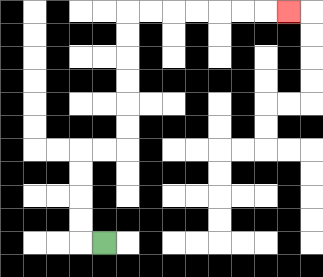{'start': '[4, 10]', 'end': '[12, 0]', 'path_directions': 'L,U,U,U,U,R,R,U,U,U,U,U,U,R,R,R,R,R,R,R', 'path_coordinates': '[[4, 10], [3, 10], [3, 9], [3, 8], [3, 7], [3, 6], [4, 6], [5, 6], [5, 5], [5, 4], [5, 3], [5, 2], [5, 1], [5, 0], [6, 0], [7, 0], [8, 0], [9, 0], [10, 0], [11, 0], [12, 0]]'}